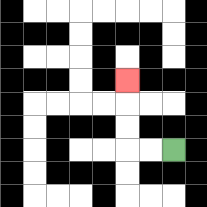{'start': '[7, 6]', 'end': '[5, 3]', 'path_directions': 'L,L,U,U,U', 'path_coordinates': '[[7, 6], [6, 6], [5, 6], [5, 5], [5, 4], [5, 3]]'}